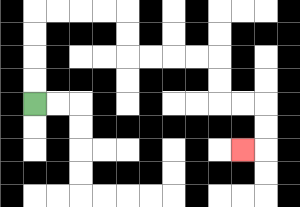{'start': '[1, 4]', 'end': '[10, 6]', 'path_directions': 'U,U,U,U,R,R,R,R,D,D,R,R,R,R,D,D,R,R,D,D,L', 'path_coordinates': '[[1, 4], [1, 3], [1, 2], [1, 1], [1, 0], [2, 0], [3, 0], [4, 0], [5, 0], [5, 1], [5, 2], [6, 2], [7, 2], [8, 2], [9, 2], [9, 3], [9, 4], [10, 4], [11, 4], [11, 5], [11, 6], [10, 6]]'}